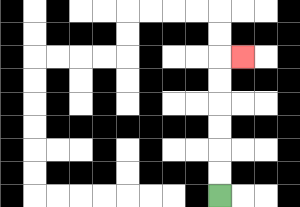{'start': '[9, 8]', 'end': '[10, 2]', 'path_directions': 'U,U,U,U,U,U,R', 'path_coordinates': '[[9, 8], [9, 7], [9, 6], [9, 5], [9, 4], [9, 3], [9, 2], [10, 2]]'}